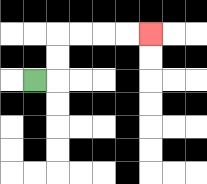{'start': '[1, 3]', 'end': '[6, 1]', 'path_directions': 'R,U,U,R,R,R,R', 'path_coordinates': '[[1, 3], [2, 3], [2, 2], [2, 1], [3, 1], [4, 1], [5, 1], [6, 1]]'}